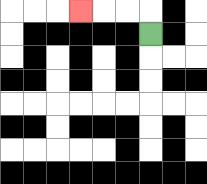{'start': '[6, 1]', 'end': '[3, 0]', 'path_directions': 'U,L,L,L', 'path_coordinates': '[[6, 1], [6, 0], [5, 0], [4, 0], [3, 0]]'}